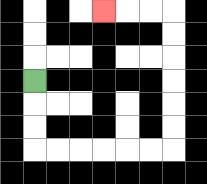{'start': '[1, 3]', 'end': '[4, 0]', 'path_directions': 'D,D,D,R,R,R,R,R,R,U,U,U,U,U,U,L,L,L', 'path_coordinates': '[[1, 3], [1, 4], [1, 5], [1, 6], [2, 6], [3, 6], [4, 6], [5, 6], [6, 6], [7, 6], [7, 5], [7, 4], [7, 3], [7, 2], [7, 1], [7, 0], [6, 0], [5, 0], [4, 0]]'}